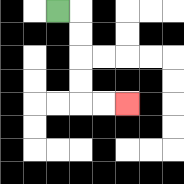{'start': '[2, 0]', 'end': '[5, 4]', 'path_directions': 'R,D,D,D,D,R,R', 'path_coordinates': '[[2, 0], [3, 0], [3, 1], [3, 2], [3, 3], [3, 4], [4, 4], [5, 4]]'}